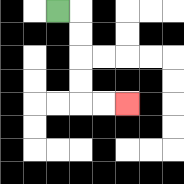{'start': '[2, 0]', 'end': '[5, 4]', 'path_directions': 'R,D,D,D,D,R,R', 'path_coordinates': '[[2, 0], [3, 0], [3, 1], [3, 2], [3, 3], [3, 4], [4, 4], [5, 4]]'}